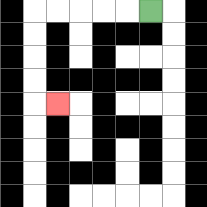{'start': '[6, 0]', 'end': '[2, 4]', 'path_directions': 'L,L,L,L,L,D,D,D,D,R', 'path_coordinates': '[[6, 0], [5, 0], [4, 0], [3, 0], [2, 0], [1, 0], [1, 1], [1, 2], [1, 3], [1, 4], [2, 4]]'}